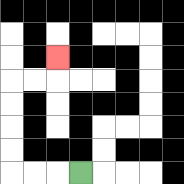{'start': '[3, 7]', 'end': '[2, 2]', 'path_directions': 'L,L,L,U,U,U,U,R,R,U', 'path_coordinates': '[[3, 7], [2, 7], [1, 7], [0, 7], [0, 6], [0, 5], [0, 4], [0, 3], [1, 3], [2, 3], [2, 2]]'}